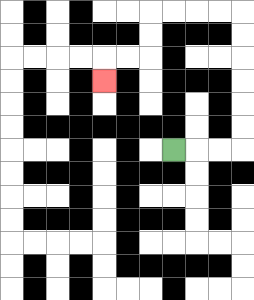{'start': '[7, 6]', 'end': '[4, 3]', 'path_directions': 'R,R,R,U,U,U,U,U,U,L,L,L,L,D,D,L,L,D', 'path_coordinates': '[[7, 6], [8, 6], [9, 6], [10, 6], [10, 5], [10, 4], [10, 3], [10, 2], [10, 1], [10, 0], [9, 0], [8, 0], [7, 0], [6, 0], [6, 1], [6, 2], [5, 2], [4, 2], [4, 3]]'}